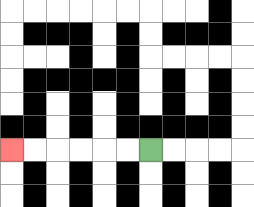{'start': '[6, 6]', 'end': '[0, 6]', 'path_directions': 'L,L,L,L,L,L', 'path_coordinates': '[[6, 6], [5, 6], [4, 6], [3, 6], [2, 6], [1, 6], [0, 6]]'}